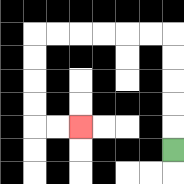{'start': '[7, 6]', 'end': '[3, 5]', 'path_directions': 'U,U,U,U,U,L,L,L,L,L,L,D,D,D,D,R,R', 'path_coordinates': '[[7, 6], [7, 5], [7, 4], [7, 3], [7, 2], [7, 1], [6, 1], [5, 1], [4, 1], [3, 1], [2, 1], [1, 1], [1, 2], [1, 3], [1, 4], [1, 5], [2, 5], [3, 5]]'}